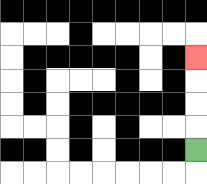{'start': '[8, 6]', 'end': '[8, 2]', 'path_directions': 'U,U,U,U', 'path_coordinates': '[[8, 6], [8, 5], [8, 4], [8, 3], [8, 2]]'}